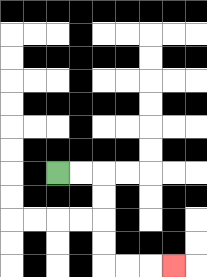{'start': '[2, 7]', 'end': '[7, 11]', 'path_directions': 'R,R,D,D,D,D,R,R,R', 'path_coordinates': '[[2, 7], [3, 7], [4, 7], [4, 8], [4, 9], [4, 10], [4, 11], [5, 11], [6, 11], [7, 11]]'}